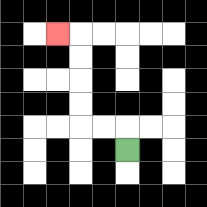{'start': '[5, 6]', 'end': '[2, 1]', 'path_directions': 'U,L,L,U,U,U,U,L', 'path_coordinates': '[[5, 6], [5, 5], [4, 5], [3, 5], [3, 4], [3, 3], [3, 2], [3, 1], [2, 1]]'}